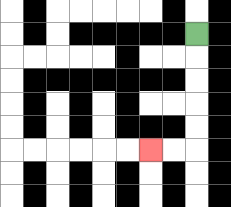{'start': '[8, 1]', 'end': '[6, 6]', 'path_directions': 'D,D,D,D,D,L,L', 'path_coordinates': '[[8, 1], [8, 2], [8, 3], [8, 4], [8, 5], [8, 6], [7, 6], [6, 6]]'}